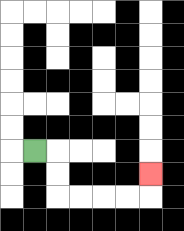{'start': '[1, 6]', 'end': '[6, 7]', 'path_directions': 'R,D,D,R,R,R,R,U', 'path_coordinates': '[[1, 6], [2, 6], [2, 7], [2, 8], [3, 8], [4, 8], [5, 8], [6, 8], [6, 7]]'}